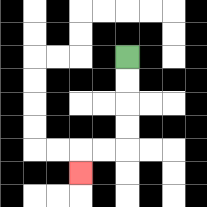{'start': '[5, 2]', 'end': '[3, 7]', 'path_directions': 'D,D,D,D,L,L,D', 'path_coordinates': '[[5, 2], [5, 3], [5, 4], [5, 5], [5, 6], [4, 6], [3, 6], [3, 7]]'}